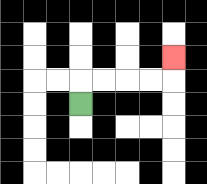{'start': '[3, 4]', 'end': '[7, 2]', 'path_directions': 'U,R,R,R,R,U', 'path_coordinates': '[[3, 4], [3, 3], [4, 3], [5, 3], [6, 3], [7, 3], [7, 2]]'}